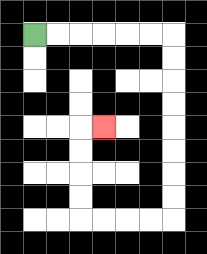{'start': '[1, 1]', 'end': '[4, 5]', 'path_directions': 'R,R,R,R,R,R,D,D,D,D,D,D,D,D,L,L,L,L,U,U,U,U,R', 'path_coordinates': '[[1, 1], [2, 1], [3, 1], [4, 1], [5, 1], [6, 1], [7, 1], [7, 2], [7, 3], [7, 4], [7, 5], [7, 6], [7, 7], [7, 8], [7, 9], [6, 9], [5, 9], [4, 9], [3, 9], [3, 8], [3, 7], [3, 6], [3, 5], [4, 5]]'}